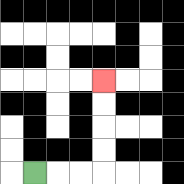{'start': '[1, 7]', 'end': '[4, 3]', 'path_directions': 'R,R,R,U,U,U,U', 'path_coordinates': '[[1, 7], [2, 7], [3, 7], [4, 7], [4, 6], [4, 5], [4, 4], [4, 3]]'}